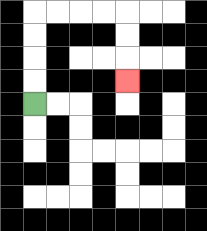{'start': '[1, 4]', 'end': '[5, 3]', 'path_directions': 'U,U,U,U,R,R,R,R,D,D,D', 'path_coordinates': '[[1, 4], [1, 3], [1, 2], [1, 1], [1, 0], [2, 0], [3, 0], [4, 0], [5, 0], [5, 1], [5, 2], [5, 3]]'}